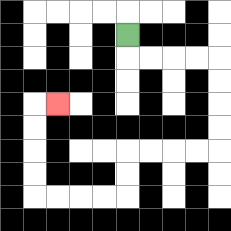{'start': '[5, 1]', 'end': '[2, 4]', 'path_directions': 'D,R,R,R,R,D,D,D,D,L,L,L,L,D,D,L,L,L,L,U,U,U,U,R', 'path_coordinates': '[[5, 1], [5, 2], [6, 2], [7, 2], [8, 2], [9, 2], [9, 3], [9, 4], [9, 5], [9, 6], [8, 6], [7, 6], [6, 6], [5, 6], [5, 7], [5, 8], [4, 8], [3, 8], [2, 8], [1, 8], [1, 7], [1, 6], [1, 5], [1, 4], [2, 4]]'}